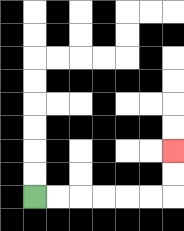{'start': '[1, 8]', 'end': '[7, 6]', 'path_directions': 'R,R,R,R,R,R,U,U', 'path_coordinates': '[[1, 8], [2, 8], [3, 8], [4, 8], [5, 8], [6, 8], [7, 8], [7, 7], [7, 6]]'}